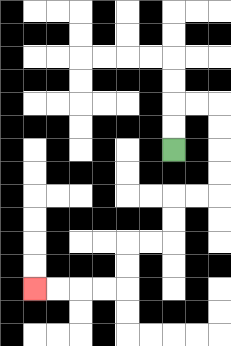{'start': '[7, 6]', 'end': '[1, 12]', 'path_directions': 'U,U,R,R,D,D,D,D,L,L,D,D,L,L,D,D,L,L,L,L', 'path_coordinates': '[[7, 6], [7, 5], [7, 4], [8, 4], [9, 4], [9, 5], [9, 6], [9, 7], [9, 8], [8, 8], [7, 8], [7, 9], [7, 10], [6, 10], [5, 10], [5, 11], [5, 12], [4, 12], [3, 12], [2, 12], [1, 12]]'}